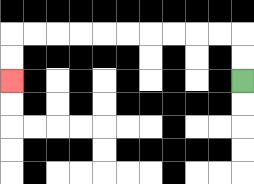{'start': '[10, 3]', 'end': '[0, 3]', 'path_directions': 'U,U,L,L,L,L,L,L,L,L,L,L,D,D', 'path_coordinates': '[[10, 3], [10, 2], [10, 1], [9, 1], [8, 1], [7, 1], [6, 1], [5, 1], [4, 1], [3, 1], [2, 1], [1, 1], [0, 1], [0, 2], [0, 3]]'}